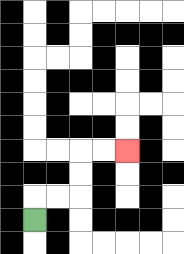{'start': '[1, 9]', 'end': '[5, 6]', 'path_directions': 'U,R,R,U,U,R,R', 'path_coordinates': '[[1, 9], [1, 8], [2, 8], [3, 8], [3, 7], [3, 6], [4, 6], [5, 6]]'}